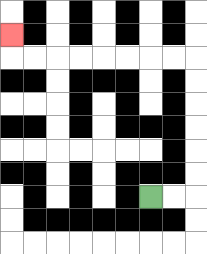{'start': '[6, 8]', 'end': '[0, 1]', 'path_directions': 'R,R,U,U,U,U,U,U,L,L,L,L,L,L,L,L,U', 'path_coordinates': '[[6, 8], [7, 8], [8, 8], [8, 7], [8, 6], [8, 5], [8, 4], [8, 3], [8, 2], [7, 2], [6, 2], [5, 2], [4, 2], [3, 2], [2, 2], [1, 2], [0, 2], [0, 1]]'}